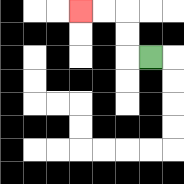{'start': '[6, 2]', 'end': '[3, 0]', 'path_directions': 'L,U,U,L,L', 'path_coordinates': '[[6, 2], [5, 2], [5, 1], [5, 0], [4, 0], [3, 0]]'}